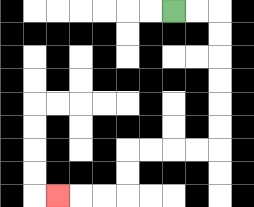{'start': '[7, 0]', 'end': '[2, 8]', 'path_directions': 'R,R,D,D,D,D,D,D,L,L,L,L,D,D,L,L,L', 'path_coordinates': '[[7, 0], [8, 0], [9, 0], [9, 1], [9, 2], [9, 3], [9, 4], [9, 5], [9, 6], [8, 6], [7, 6], [6, 6], [5, 6], [5, 7], [5, 8], [4, 8], [3, 8], [2, 8]]'}